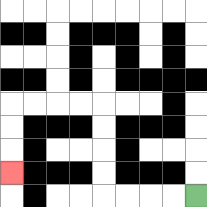{'start': '[8, 8]', 'end': '[0, 7]', 'path_directions': 'L,L,L,L,U,U,U,U,L,L,L,L,D,D,D', 'path_coordinates': '[[8, 8], [7, 8], [6, 8], [5, 8], [4, 8], [4, 7], [4, 6], [4, 5], [4, 4], [3, 4], [2, 4], [1, 4], [0, 4], [0, 5], [0, 6], [0, 7]]'}